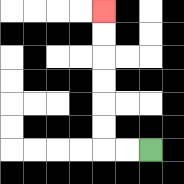{'start': '[6, 6]', 'end': '[4, 0]', 'path_directions': 'L,L,U,U,U,U,U,U', 'path_coordinates': '[[6, 6], [5, 6], [4, 6], [4, 5], [4, 4], [4, 3], [4, 2], [4, 1], [4, 0]]'}